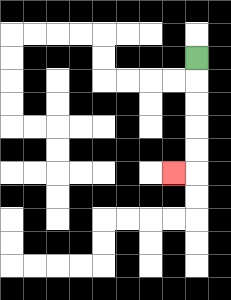{'start': '[8, 2]', 'end': '[7, 7]', 'path_directions': 'D,D,D,D,D,L', 'path_coordinates': '[[8, 2], [8, 3], [8, 4], [8, 5], [8, 6], [8, 7], [7, 7]]'}